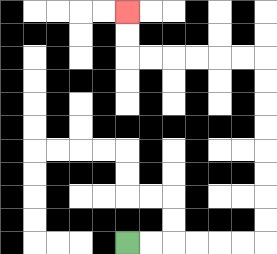{'start': '[5, 10]', 'end': '[5, 0]', 'path_directions': 'R,R,R,R,R,R,U,U,U,U,U,U,U,U,L,L,L,L,L,L,U,U', 'path_coordinates': '[[5, 10], [6, 10], [7, 10], [8, 10], [9, 10], [10, 10], [11, 10], [11, 9], [11, 8], [11, 7], [11, 6], [11, 5], [11, 4], [11, 3], [11, 2], [10, 2], [9, 2], [8, 2], [7, 2], [6, 2], [5, 2], [5, 1], [5, 0]]'}